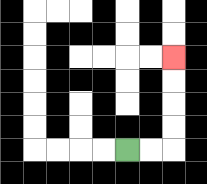{'start': '[5, 6]', 'end': '[7, 2]', 'path_directions': 'R,R,U,U,U,U', 'path_coordinates': '[[5, 6], [6, 6], [7, 6], [7, 5], [7, 4], [7, 3], [7, 2]]'}